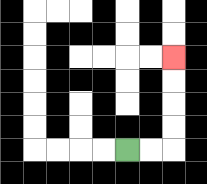{'start': '[5, 6]', 'end': '[7, 2]', 'path_directions': 'R,R,U,U,U,U', 'path_coordinates': '[[5, 6], [6, 6], [7, 6], [7, 5], [7, 4], [7, 3], [7, 2]]'}